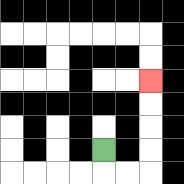{'start': '[4, 6]', 'end': '[6, 3]', 'path_directions': 'D,R,R,U,U,U,U', 'path_coordinates': '[[4, 6], [4, 7], [5, 7], [6, 7], [6, 6], [6, 5], [6, 4], [6, 3]]'}